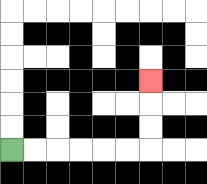{'start': '[0, 6]', 'end': '[6, 3]', 'path_directions': 'R,R,R,R,R,R,U,U,U', 'path_coordinates': '[[0, 6], [1, 6], [2, 6], [3, 6], [4, 6], [5, 6], [6, 6], [6, 5], [6, 4], [6, 3]]'}